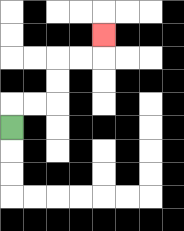{'start': '[0, 5]', 'end': '[4, 1]', 'path_directions': 'U,R,R,U,U,R,R,U', 'path_coordinates': '[[0, 5], [0, 4], [1, 4], [2, 4], [2, 3], [2, 2], [3, 2], [4, 2], [4, 1]]'}